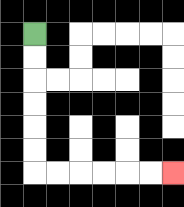{'start': '[1, 1]', 'end': '[7, 7]', 'path_directions': 'D,D,D,D,D,D,R,R,R,R,R,R', 'path_coordinates': '[[1, 1], [1, 2], [1, 3], [1, 4], [1, 5], [1, 6], [1, 7], [2, 7], [3, 7], [4, 7], [5, 7], [6, 7], [7, 7]]'}